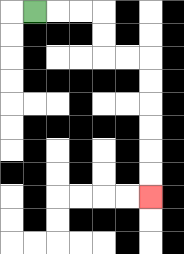{'start': '[1, 0]', 'end': '[6, 8]', 'path_directions': 'R,R,R,D,D,R,R,D,D,D,D,D,D', 'path_coordinates': '[[1, 0], [2, 0], [3, 0], [4, 0], [4, 1], [4, 2], [5, 2], [6, 2], [6, 3], [6, 4], [6, 5], [6, 6], [6, 7], [6, 8]]'}